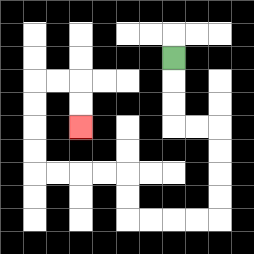{'start': '[7, 2]', 'end': '[3, 5]', 'path_directions': 'D,D,D,R,R,D,D,D,D,L,L,L,L,U,U,L,L,L,L,U,U,U,U,R,R,D,D', 'path_coordinates': '[[7, 2], [7, 3], [7, 4], [7, 5], [8, 5], [9, 5], [9, 6], [9, 7], [9, 8], [9, 9], [8, 9], [7, 9], [6, 9], [5, 9], [5, 8], [5, 7], [4, 7], [3, 7], [2, 7], [1, 7], [1, 6], [1, 5], [1, 4], [1, 3], [2, 3], [3, 3], [3, 4], [3, 5]]'}